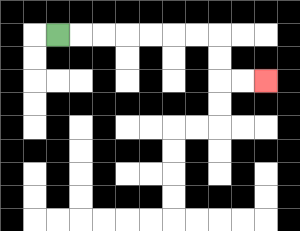{'start': '[2, 1]', 'end': '[11, 3]', 'path_directions': 'R,R,R,R,R,R,R,D,D,R,R', 'path_coordinates': '[[2, 1], [3, 1], [4, 1], [5, 1], [6, 1], [7, 1], [8, 1], [9, 1], [9, 2], [9, 3], [10, 3], [11, 3]]'}